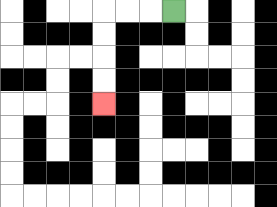{'start': '[7, 0]', 'end': '[4, 4]', 'path_directions': 'L,L,L,D,D,D,D', 'path_coordinates': '[[7, 0], [6, 0], [5, 0], [4, 0], [4, 1], [4, 2], [4, 3], [4, 4]]'}